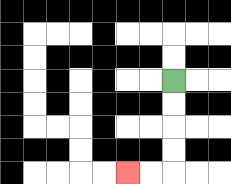{'start': '[7, 3]', 'end': '[5, 7]', 'path_directions': 'D,D,D,D,L,L', 'path_coordinates': '[[7, 3], [7, 4], [7, 5], [7, 6], [7, 7], [6, 7], [5, 7]]'}